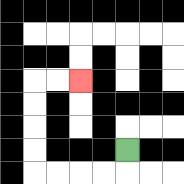{'start': '[5, 6]', 'end': '[3, 3]', 'path_directions': 'D,L,L,L,L,U,U,U,U,R,R', 'path_coordinates': '[[5, 6], [5, 7], [4, 7], [3, 7], [2, 7], [1, 7], [1, 6], [1, 5], [1, 4], [1, 3], [2, 3], [3, 3]]'}